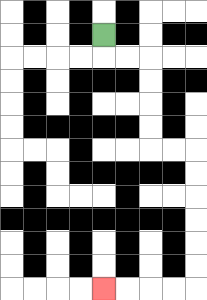{'start': '[4, 1]', 'end': '[4, 12]', 'path_directions': 'D,R,R,D,D,D,D,R,R,D,D,D,D,D,D,L,L,L,L', 'path_coordinates': '[[4, 1], [4, 2], [5, 2], [6, 2], [6, 3], [6, 4], [6, 5], [6, 6], [7, 6], [8, 6], [8, 7], [8, 8], [8, 9], [8, 10], [8, 11], [8, 12], [7, 12], [6, 12], [5, 12], [4, 12]]'}